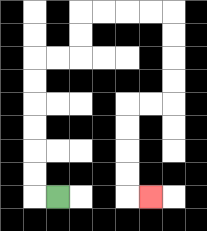{'start': '[2, 8]', 'end': '[6, 8]', 'path_directions': 'L,U,U,U,U,U,U,R,R,U,U,R,R,R,R,D,D,D,D,L,L,D,D,D,D,R', 'path_coordinates': '[[2, 8], [1, 8], [1, 7], [1, 6], [1, 5], [1, 4], [1, 3], [1, 2], [2, 2], [3, 2], [3, 1], [3, 0], [4, 0], [5, 0], [6, 0], [7, 0], [7, 1], [7, 2], [7, 3], [7, 4], [6, 4], [5, 4], [5, 5], [5, 6], [5, 7], [5, 8], [6, 8]]'}